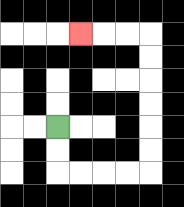{'start': '[2, 5]', 'end': '[3, 1]', 'path_directions': 'D,D,R,R,R,R,U,U,U,U,U,U,L,L,L', 'path_coordinates': '[[2, 5], [2, 6], [2, 7], [3, 7], [4, 7], [5, 7], [6, 7], [6, 6], [6, 5], [6, 4], [6, 3], [6, 2], [6, 1], [5, 1], [4, 1], [3, 1]]'}